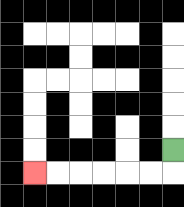{'start': '[7, 6]', 'end': '[1, 7]', 'path_directions': 'D,L,L,L,L,L,L', 'path_coordinates': '[[7, 6], [7, 7], [6, 7], [5, 7], [4, 7], [3, 7], [2, 7], [1, 7]]'}